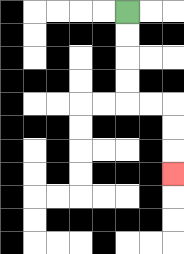{'start': '[5, 0]', 'end': '[7, 7]', 'path_directions': 'D,D,D,D,R,R,D,D,D', 'path_coordinates': '[[5, 0], [5, 1], [5, 2], [5, 3], [5, 4], [6, 4], [7, 4], [7, 5], [7, 6], [7, 7]]'}